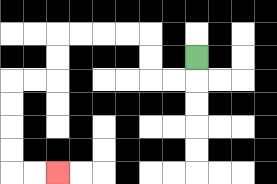{'start': '[8, 2]', 'end': '[2, 7]', 'path_directions': 'D,L,L,U,U,L,L,L,L,D,D,L,L,D,D,D,D,R,R', 'path_coordinates': '[[8, 2], [8, 3], [7, 3], [6, 3], [6, 2], [6, 1], [5, 1], [4, 1], [3, 1], [2, 1], [2, 2], [2, 3], [1, 3], [0, 3], [0, 4], [0, 5], [0, 6], [0, 7], [1, 7], [2, 7]]'}